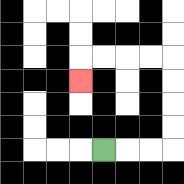{'start': '[4, 6]', 'end': '[3, 3]', 'path_directions': 'R,R,R,U,U,U,U,L,L,L,L,D', 'path_coordinates': '[[4, 6], [5, 6], [6, 6], [7, 6], [7, 5], [7, 4], [7, 3], [7, 2], [6, 2], [5, 2], [4, 2], [3, 2], [3, 3]]'}